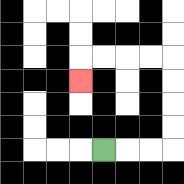{'start': '[4, 6]', 'end': '[3, 3]', 'path_directions': 'R,R,R,U,U,U,U,L,L,L,L,D', 'path_coordinates': '[[4, 6], [5, 6], [6, 6], [7, 6], [7, 5], [7, 4], [7, 3], [7, 2], [6, 2], [5, 2], [4, 2], [3, 2], [3, 3]]'}